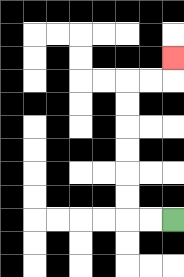{'start': '[7, 9]', 'end': '[7, 2]', 'path_directions': 'L,L,U,U,U,U,U,U,R,R,U', 'path_coordinates': '[[7, 9], [6, 9], [5, 9], [5, 8], [5, 7], [5, 6], [5, 5], [5, 4], [5, 3], [6, 3], [7, 3], [7, 2]]'}